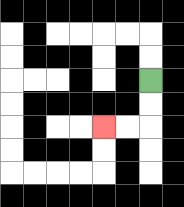{'start': '[6, 3]', 'end': '[4, 5]', 'path_directions': 'D,D,L,L', 'path_coordinates': '[[6, 3], [6, 4], [6, 5], [5, 5], [4, 5]]'}